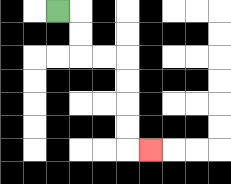{'start': '[2, 0]', 'end': '[6, 6]', 'path_directions': 'R,D,D,R,R,D,D,D,D,R', 'path_coordinates': '[[2, 0], [3, 0], [3, 1], [3, 2], [4, 2], [5, 2], [5, 3], [5, 4], [5, 5], [5, 6], [6, 6]]'}